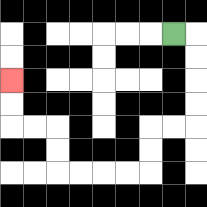{'start': '[7, 1]', 'end': '[0, 3]', 'path_directions': 'R,D,D,D,D,L,L,D,D,L,L,L,L,U,U,L,L,U,U', 'path_coordinates': '[[7, 1], [8, 1], [8, 2], [8, 3], [8, 4], [8, 5], [7, 5], [6, 5], [6, 6], [6, 7], [5, 7], [4, 7], [3, 7], [2, 7], [2, 6], [2, 5], [1, 5], [0, 5], [0, 4], [0, 3]]'}